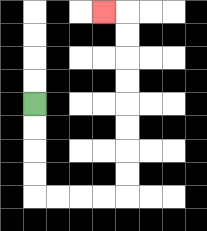{'start': '[1, 4]', 'end': '[4, 0]', 'path_directions': 'D,D,D,D,R,R,R,R,U,U,U,U,U,U,U,U,L', 'path_coordinates': '[[1, 4], [1, 5], [1, 6], [1, 7], [1, 8], [2, 8], [3, 8], [4, 8], [5, 8], [5, 7], [5, 6], [5, 5], [5, 4], [5, 3], [5, 2], [5, 1], [5, 0], [4, 0]]'}